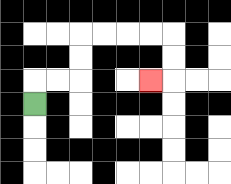{'start': '[1, 4]', 'end': '[6, 3]', 'path_directions': 'U,R,R,U,U,R,R,R,R,D,D,L', 'path_coordinates': '[[1, 4], [1, 3], [2, 3], [3, 3], [3, 2], [3, 1], [4, 1], [5, 1], [6, 1], [7, 1], [7, 2], [7, 3], [6, 3]]'}